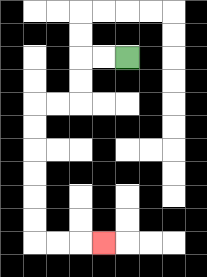{'start': '[5, 2]', 'end': '[4, 10]', 'path_directions': 'L,L,D,D,L,L,D,D,D,D,D,D,R,R,R', 'path_coordinates': '[[5, 2], [4, 2], [3, 2], [3, 3], [3, 4], [2, 4], [1, 4], [1, 5], [1, 6], [1, 7], [1, 8], [1, 9], [1, 10], [2, 10], [3, 10], [4, 10]]'}